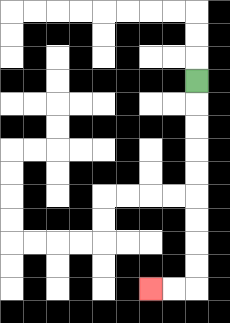{'start': '[8, 3]', 'end': '[6, 12]', 'path_directions': 'D,D,D,D,D,D,D,D,D,L,L', 'path_coordinates': '[[8, 3], [8, 4], [8, 5], [8, 6], [8, 7], [8, 8], [8, 9], [8, 10], [8, 11], [8, 12], [7, 12], [6, 12]]'}